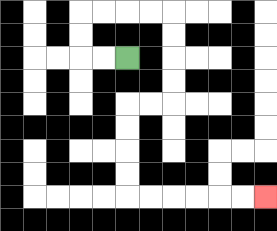{'start': '[5, 2]', 'end': '[11, 8]', 'path_directions': 'L,L,U,U,R,R,R,R,D,D,D,D,L,L,D,D,D,D,R,R,R,R,R,R', 'path_coordinates': '[[5, 2], [4, 2], [3, 2], [3, 1], [3, 0], [4, 0], [5, 0], [6, 0], [7, 0], [7, 1], [7, 2], [7, 3], [7, 4], [6, 4], [5, 4], [5, 5], [5, 6], [5, 7], [5, 8], [6, 8], [7, 8], [8, 8], [9, 8], [10, 8], [11, 8]]'}